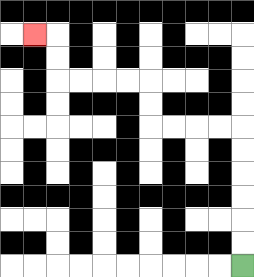{'start': '[10, 11]', 'end': '[1, 1]', 'path_directions': 'U,U,U,U,U,U,L,L,L,L,U,U,L,L,L,L,U,U,L', 'path_coordinates': '[[10, 11], [10, 10], [10, 9], [10, 8], [10, 7], [10, 6], [10, 5], [9, 5], [8, 5], [7, 5], [6, 5], [6, 4], [6, 3], [5, 3], [4, 3], [3, 3], [2, 3], [2, 2], [2, 1], [1, 1]]'}